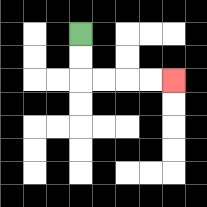{'start': '[3, 1]', 'end': '[7, 3]', 'path_directions': 'D,D,R,R,R,R', 'path_coordinates': '[[3, 1], [3, 2], [3, 3], [4, 3], [5, 3], [6, 3], [7, 3]]'}